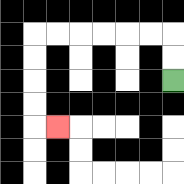{'start': '[7, 3]', 'end': '[2, 5]', 'path_directions': 'U,U,L,L,L,L,L,L,D,D,D,D,R', 'path_coordinates': '[[7, 3], [7, 2], [7, 1], [6, 1], [5, 1], [4, 1], [3, 1], [2, 1], [1, 1], [1, 2], [1, 3], [1, 4], [1, 5], [2, 5]]'}